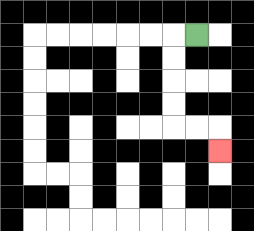{'start': '[8, 1]', 'end': '[9, 6]', 'path_directions': 'L,D,D,D,D,R,R,D', 'path_coordinates': '[[8, 1], [7, 1], [7, 2], [7, 3], [7, 4], [7, 5], [8, 5], [9, 5], [9, 6]]'}